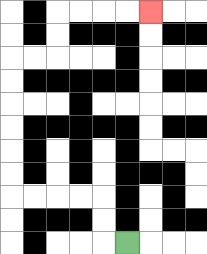{'start': '[5, 10]', 'end': '[6, 0]', 'path_directions': 'L,U,U,L,L,L,L,U,U,U,U,U,U,R,R,U,U,R,R,R,R', 'path_coordinates': '[[5, 10], [4, 10], [4, 9], [4, 8], [3, 8], [2, 8], [1, 8], [0, 8], [0, 7], [0, 6], [0, 5], [0, 4], [0, 3], [0, 2], [1, 2], [2, 2], [2, 1], [2, 0], [3, 0], [4, 0], [5, 0], [6, 0]]'}